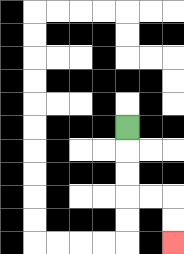{'start': '[5, 5]', 'end': '[7, 10]', 'path_directions': 'D,D,D,R,R,D,D', 'path_coordinates': '[[5, 5], [5, 6], [5, 7], [5, 8], [6, 8], [7, 8], [7, 9], [7, 10]]'}